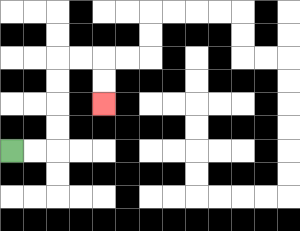{'start': '[0, 6]', 'end': '[4, 4]', 'path_directions': 'R,R,U,U,U,U,R,R,D,D', 'path_coordinates': '[[0, 6], [1, 6], [2, 6], [2, 5], [2, 4], [2, 3], [2, 2], [3, 2], [4, 2], [4, 3], [4, 4]]'}